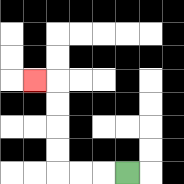{'start': '[5, 7]', 'end': '[1, 3]', 'path_directions': 'L,L,L,U,U,U,U,L', 'path_coordinates': '[[5, 7], [4, 7], [3, 7], [2, 7], [2, 6], [2, 5], [2, 4], [2, 3], [1, 3]]'}